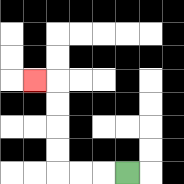{'start': '[5, 7]', 'end': '[1, 3]', 'path_directions': 'L,L,L,U,U,U,U,L', 'path_coordinates': '[[5, 7], [4, 7], [3, 7], [2, 7], [2, 6], [2, 5], [2, 4], [2, 3], [1, 3]]'}